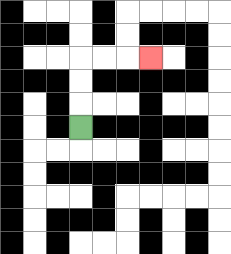{'start': '[3, 5]', 'end': '[6, 2]', 'path_directions': 'U,U,U,R,R,R', 'path_coordinates': '[[3, 5], [3, 4], [3, 3], [3, 2], [4, 2], [5, 2], [6, 2]]'}